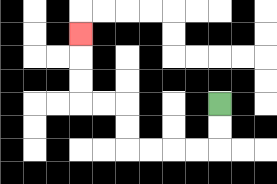{'start': '[9, 4]', 'end': '[3, 1]', 'path_directions': 'D,D,L,L,L,L,U,U,L,L,U,U,U', 'path_coordinates': '[[9, 4], [9, 5], [9, 6], [8, 6], [7, 6], [6, 6], [5, 6], [5, 5], [5, 4], [4, 4], [3, 4], [3, 3], [3, 2], [3, 1]]'}